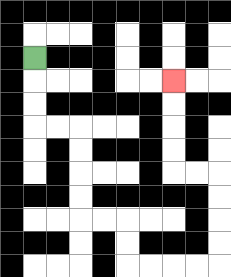{'start': '[1, 2]', 'end': '[7, 3]', 'path_directions': 'D,D,D,R,R,D,D,D,D,R,R,D,D,R,R,R,R,U,U,U,U,L,L,U,U,U,U', 'path_coordinates': '[[1, 2], [1, 3], [1, 4], [1, 5], [2, 5], [3, 5], [3, 6], [3, 7], [3, 8], [3, 9], [4, 9], [5, 9], [5, 10], [5, 11], [6, 11], [7, 11], [8, 11], [9, 11], [9, 10], [9, 9], [9, 8], [9, 7], [8, 7], [7, 7], [7, 6], [7, 5], [7, 4], [7, 3]]'}